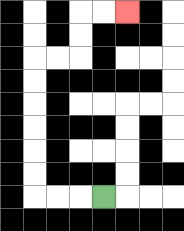{'start': '[4, 8]', 'end': '[5, 0]', 'path_directions': 'L,L,L,U,U,U,U,U,U,R,R,U,U,R,R', 'path_coordinates': '[[4, 8], [3, 8], [2, 8], [1, 8], [1, 7], [1, 6], [1, 5], [1, 4], [1, 3], [1, 2], [2, 2], [3, 2], [3, 1], [3, 0], [4, 0], [5, 0]]'}